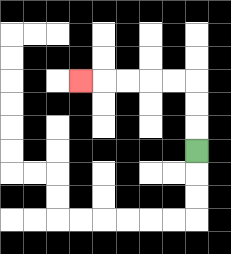{'start': '[8, 6]', 'end': '[3, 3]', 'path_directions': 'U,U,U,L,L,L,L,L', 'path_coordinates': '[[8, 6], [8, 5], [8, 4], [8, 3], [7, 3], [6, 3], [5, 3], [4, 3], [3, 3]]'}